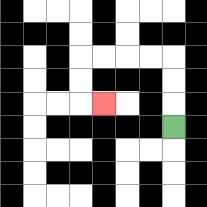{'start': '[7, 5]', 'end': '[4, 4]', 'path_directions': 'U,U,U,L,L,L,L,D,D,R', 'path_coordinates': '[[7, 5], [7, 4], [7, 3], [7, 2], [6, 2], [5, 2], [4, 2], [3, 2], [3, 3], [3, 4], [4, 4]]'}